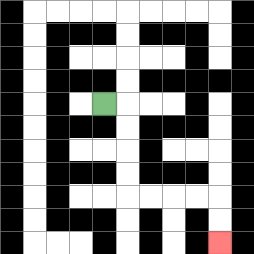{'start': '[4, 4]', 'end': '[9, 10]', 'path_directions': 'R,D,D,D,D,R,R,R,R,D,D', 'path_coordinates': '[[4, 4], [5, 4], [5, 5], [5, 6], [5, 7], [5, 8], [6, 8], [7, 8], [8, 8], [9, 8], [9, 9], [9, 10]]'}